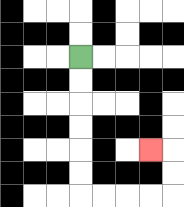{'start': '[3, 2]', 'end': '[6, 6]', 'path_directions': 'D,D,D,D,D,D,R,R,R,R,U,U,L', 'path_coordinates': '[[3, 2], [3, 3], [3, 4], [3, 5], [3, 6], [3, 7], [3, 8], [4, 8], [5, 8], [6, 8], [7, 8], [7, 7], [7, 6], [6, 6]]'}